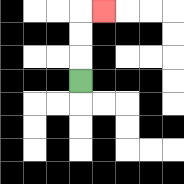{'start': '[3, 3]', 'end': '[4, 0]', 'path_directions': 'U,U,U,R', 'path_coordinates': '[[3, 3], [3, 2], [3, 1], [3, 0], [4, 0]]'}